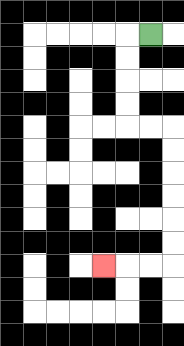{'start': '[6, 1]', 'end': '[4, 11]', 'path_directions': 'L,D,D,D,D,R,R,D,D,D,D,D,D,L,L,L', 'path_coordinates': '[[6, 1], [5, 1], [5, 2], [5, 3], [5, 4], [5, 5], [6, 5], [7, 5], [7, 6], [7, 7], [7, 8], [7, 9], [7, 10], [7, 11], [6, 11], [5, 11], [4, 11]]'}